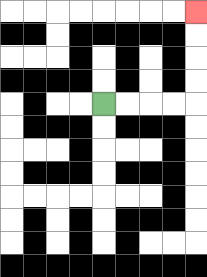{'start': '[4, 4]', 'end': '[8, 0]', 'path_directions': 'R,R,R,R,U,U,U,U', 'path_coordinates': '[[4, 4], [5, 4], [6, 4], [7, 4], [8, 4], [8, 3], [8, 2], [8, 1], [8, 0]]'}